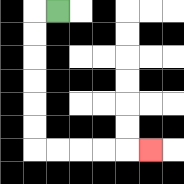{'start': '[2, 0]', 'end': '[6, 6]', 'path_directions': 'L,D,D,D,D,D,D,R,R,R,R,R', 'path_coordinates': '[[2, 0], [1, 0], [1, 1], [1, 2], [1, 3], [1, 4], [1, 5], [1, 6], [2, 6], [3, 6], [4, 6], [5, 6], [6, 6]]'}